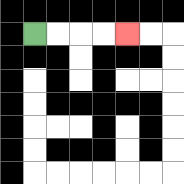{'start': '[1, 1]', 'end': '[5, 1]', 'path_directions': 'R,R,R,R', 'path_coordinates': '[[1, 1], [2, 1], [3, 1], [4, 1], [5, 1]]'}